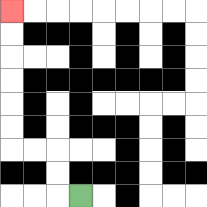{'start': '[3, 8]', 'end': '[0, 0]', 'path_directions': 'L,U,U,L,L,U,U,U,U,U,U', 'path_coordinates': '[[3, 8], [2, 8], [2, 7], [2, 6], [1, 6], [0, 6], [0, 5], [0, 4], [0, 3], [0, 2], [0, 1], [0, 0]]'}